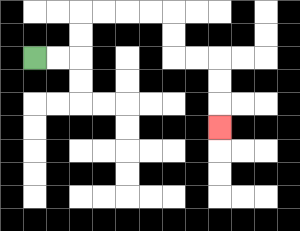{'start': '[1, 2]', 'end': '[9, 5]', 'path_directions': 'R,R,U,U,R,R,R,R,D,D,R,R,D,D,D', 'path_coordinates': '[[1, 2], [2, 2], [3, 2], [3, 1], [3, 0], [4, 0], [5, 0], [6, 0], [7, 0], [7, 1], [7, 2], [8, 2], [9, 2], [9, 3], [9, 4], [9, 5]]'}